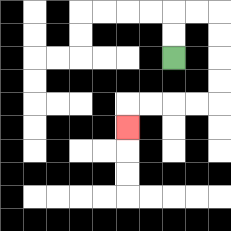{'start': '[7, 2]', 'end': '[5, 5]', 'path_directions': 'U,U,R,R,D,D,D,D,L,L,L,L,D', 'path_coordinates': '[[7, 2], [7, 1], [7, 0], [8, 0], [9, 0], [9, 1], [9, 2], [9, 3], [9, 4], [8, 4], [7, 4], [6, 4], [5, 4], [5, 5]]'}